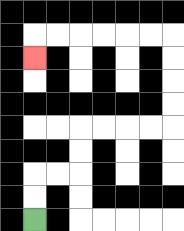{'start': '[1, 9]', 'end': '[1, 2]', 'path_directions': 'U,U,R,R,U,U,R,R,R,R,U,U,U,U,L,L,L,L,L,L,D', 'path_coordinates': '[[1, 9], [1, 8], [1, 7], [2, 7], [3, 7], [3, 6], [3, 5], [4, 5], [5, 5], [6, 5], [7, 5], [7, 4], [7, 3], [7, 2], [7, 1], [6, 1], [5, 1], [4, 1], [3, 1], [2, 1], [1, 1], [1, 2]]'}